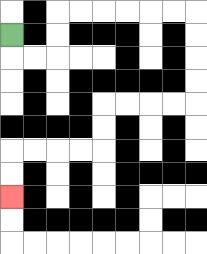{'start': '[0, 1]', 'end': '[0, 8]', 'path_directions': 'D,R,R,U,U,R,R,R,R,R,R,D,D,D,D,L,L,L,L,D,D,L,L,L,L,D,D', 'path_coordinates': '[[0, 1], [0, 2], [1, 2], [2, 2], [2, 1], [2, 0], [3, 0], [4, 0], [5, 0], [6, 0], [7, 0], [8, 0], [8, 1], [8, 2], [8, 3], [8, 4], [7, 4], [6, 4], [5, 4], [4, 4], [4, 5], [4, 6], [3, 6], [2, 6], [1, 6], [0, 6], [0, 7], [0, 8]]'}